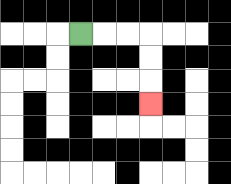{'start': '[3, 1]', 'end': '[6, 4]', 'path_directions': 'R,R,R,D,D,D', 'path_coordinates': '[[3, 1], [4, 1], [5, 1], [6, 1], [6, 2], [6, 3], [6, 4]]'}